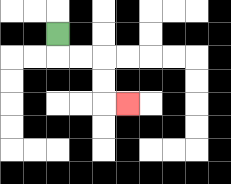{'start': '[2, 1]', 'end': '[5, 4]', 'path_directions': 'D,R,R,D,D,R', 'path_coordinates': '[[2, 1], [2, 2], [3, 2], [4, 2], [4, 3], [4, 4], [5, 4]]'}